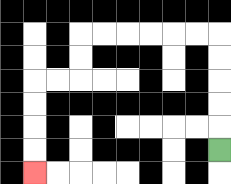{'start': '[9, 6]', 'end': '[1, 7]', 'path_directions': 'U,U,U,U,U,L,L,L,L,L,L,D,D,L,L,D,D,D,D', 'path_coordinates': '[[9, 6], [9, 5], [9, 4], [9, 3], [9, 2], [9, 1], [8, 1], [7, 1], [6, 1], [5, 1], [4, 1], [3, 1], [3, 2], [3, 3], [2, 3], [1, 3], [1, 4], [1, 5], [1, 6], [1, 7]]'}